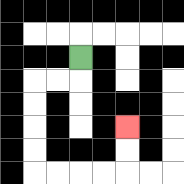{'start': '[3, 2]', 'end': '[5, 5]', 'path_directions': 'D,L,L,D,D,D,D,R,R,R,R,U,U', 'path_coordinates': '[[3, 2], [3, 3], [2, 3], [1, 3], [1, 4], [1, 5], [1, 6], [1, 7], [2, 7], [3, 7], [4, 7], [5, 7], [5, 6], [5, 5]]'}